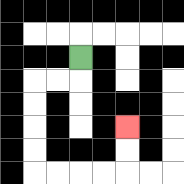{'start': '[3, 2]', 'end': '[5, 5]', 'path_directions': 'D,L,L,D,D,D,D,R,R,R,R,U,U', 'path_coordinates': '[[3, 2], [3, 3], [2, 3], [1, 3], [1, 4], [1, 5], [1, 6], [1, 7], [2, 7], [3, 7], [4, 7], [5, 7], [5, 6], [5, 5]]'}